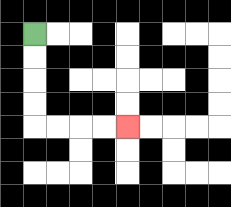{'start': '[1, 1]', 'end': '[5, 5]', 'path_directions': 'D,D,D,D,R,R,R,R', 'path_coordinates': '[[1, 1], [1, 2], [1, 3], [1, 4], [1, 5], [2, 5], [3, 5], [4, 5], [5, 5]]'}